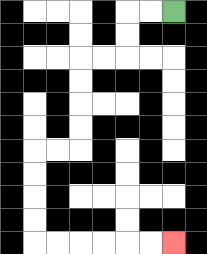{'start': '[7, 0]', 'end': '[7, 10]', 'path_directions': 'L,L,D,D,L,L,D,D,D,D,L,L,D,D,D,D,R,R,R,R,R,R', 'path_coordinates': '[[7, 0], [6, 0], [5, 0], [5, 1], [5, 2], [4, 2], [3, 2], [3, 3], [3, 4], [3, 5], [3, 6], [2, 6], [1, 6], [1, 7], [1, 8], [1, 9], [1, 10], [2, 10], [3, 10], [4, 10], [5, 10], [6, 10], [7, 10]]'}